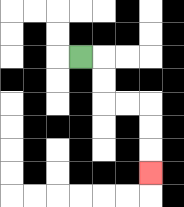{'start': '[3, 2]', 'end': '[6, 7]', 'path_directions': 'R,D,D,R,R,D,D,D', 'path_coordinates': '[[3, 2], [4, 2], [4, 3], [4, 4], [5, 4], [6, 4], [6, 5], [6, 6], [6, 7]]'}